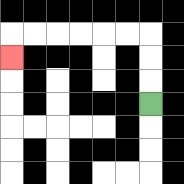{'start': '[6, 4]', 'end': '[0, 2]', 'path_directions': 'U,U,U,L,L,L,L,L,L,D', 'path_coordinates': '[[6, 4], [6, 3], [6, 2], [6, 1], [5, 1], [4, 1], [3, 1], [2, 1], [1, 1], [0, 1], [0, 2]]'}